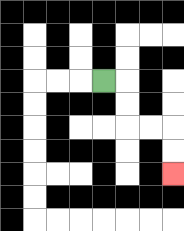{'start': '[4, 3]', 'end': '[7, 7]', 'path_directions': 'R,D,D,R,R,D,D', 'path_coordinates': '[[4, 3], [5, 3], [5, 4], [5, 5], [6, 5], [7, 5], [7, 6], [7, 7]]'}